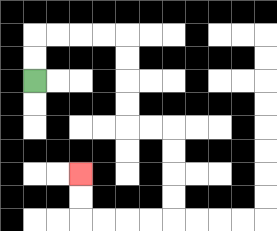{'start': '[1, 3]', 'end': '[3, 7]', 'path_directions': 'U,U,R,R,R,R,D,D,D,D,R,R,D,D,D,D,L,L,L,L,U,U', 'path_coordinates': '[[1, 3], [1, 2], [1, 1], [2, 1], [3, 1], [4, 1], [5, 1], [5, 2], [5, 3], [5, 4], [5, 5], [6, 5], [7, 5], [7, 6], [7, 7], [7, 8], [7, 9], [6, 9], [5, 9], [4, 9], [3, 9], [3, 8], [3, 7]]'}